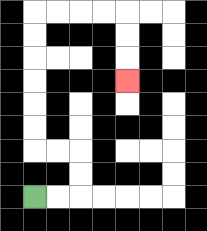{'start': '[1, 8]', 'end': '[5, 3]', 'path_directions': 'R,R,U,U,L,L,U,U,U,U,U,U,R,R,R,R,D,D,D', 'path_coordinates': '[[1, 8], [2, 8], [3, 8], [3, 7], [3, 6], [2, 6], [1, 6], [1, 5], [1, 4], [1, 3], [1, 2], [1, 1], [1, 0], [2, 0], [3, 0], [4, 0], [5, 0], [5, 1], [5, 2], [5, 3]]'}